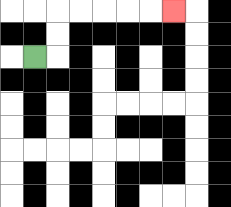{'start': '[1, 2]', 'end': '[7, 0]', 'path_directions': 'R,U,U,R,R,R,R,R', 'path_coordinates': '[[1, 2], [2, 2], [2, 1], [2, 0], [3, 0], [4, 0], [5, 0], [6, 0], [7, 0]]'}